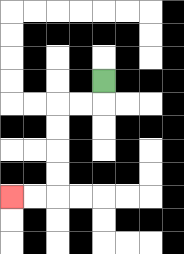{'start': '[4, 3]', 'end': '[0, 8]', 'path_directions': 'D,L,L,D,D,D,D,L,L', 'path_coordinates': '[[4, 3], [4, 4], [3, 4], [2, 4], [2, 5], [2, 6], [2, 7], [2, 8], [1, 8], [0, 8]]'}